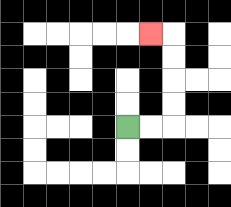{'start': '[5, 5]', 'end': '[6, 1]', 'path_directions': 'R,R,U,U,U,U,L', 'path_coordinates': '[[5, 5], [6, 5], [7, 5], [7, 4], [7, 3], [7, 2], [7, 1], [6, 1]]'}